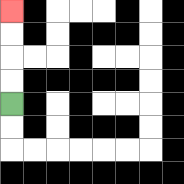{'start': '[0, 4]', 'end': '[0, 0]', 'path_directions': 'U,U,U,U', 'path_coordinates': '[[0, 4], [0, 3], [0, 2], [0, 1], [0, 0]]'}